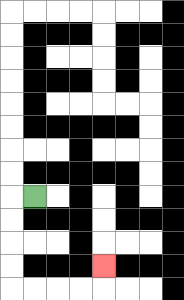{'start': '[1, 8]', 'end': '[4, 11]', 'path_directions': 'L,D,D,D,D,R,R,R,R,U', 'path_coordinates': '[[1, 8], [0, 8], [0, 9], [0, 10], [0, 11], [0, 12], [1, 12], [2, 12], [3, 12], [4, 12], [4, 11]]'}